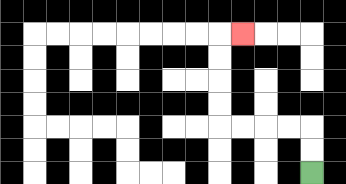{'start': '[13, 7]', 'end': '[10, 1]', 'path_directions': 'U,U,L,L,L,L,U,U,U,U,R', 'path_coordinates': '[[13, 7], [13, 6], [13, 5], [12, 5], [11, 5], [10, 5], [9, 5], [9, 4], [9, 3], [9, 2], [9, 1], [10, 1]]'}